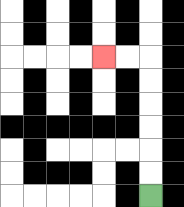{'start': '[6, 8]', 'end': '[4, 2]', 'path_directions': 'U,U,U,U,U,U,L,L', 'path_coordinates': '[[6, 8], [6, 7], [6, 6], [6, 5], [6, 4], [6, 3], [6, 2], [5, 2], [4, 2]]'}